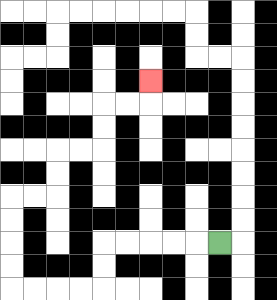{'start': '[9, 10]', 'end': '[6, 3]', 'path_directions': 'L,L,L,L,L,D,D,L,L,L,L,U,U,U,U,R,R,U,U,R,R,U,U,R,R,U', 'path_coordinates': '[[9, 10], [8, 10], [7, 10], [6, 10], [5, 10], [4, 10], [4, 11], [4, 12], [3, 12], [2, 12], [1, 12], [0, 12], [0, 11], [0, 10], [0, 9], [0, 8], [1, 8], [2, 8], [2, 7], [2, 6], [3, 6], [4, 6], [4, 5], [4, 4], [5, 4], [6, 4], [6, 3]]'}